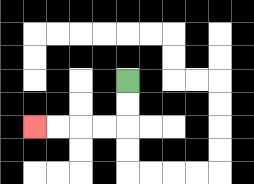{'start': '[5, 3]', 'end': '[1, 5]', 'path_directions': 'D,D,L,L,L,L', 'path_coordinates': '[[5, 3], [5, 4], [5, 5], [4, 5], [3, 5], [2, 5], [1, 5]]'}